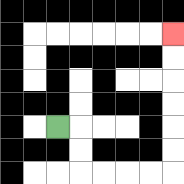{'start': '[2, 5]', 'end': '[7, 1]', 'path_directions': 'R,D,D,R,R,R,R,U,U,U,U,U,U', 'path_coordinates': '[[2, 5], [3, 5], [3, 6], [3, 7], [4, 7], [5, 7], [6, 7], [7, 7], [7, 6], [7, 5], [7, 4], [7, 3], [7, 2], [7, 1]]'}